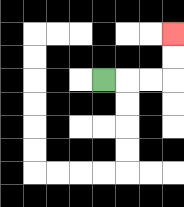{'start': '[4, 3]', 'end': '[7, 1]', 'path_directions': 'R,R,R,U,U', 'path_coordinates': '[[4, 3], [5, 3], [6, 3], [7, 3], [7, 2], [7, 1]]'}